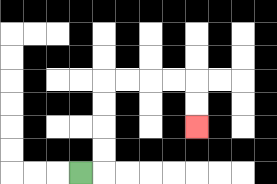{'start': '[3, 7]', 'end': '[8, 5]', 'path_directions': 'R,U,U,U,U,R,R,R,R,D,D', 'path_coordinates': '[[3, 7], [4, 7], [4, 6], [4, 5], [4, 4], [4, 3], [5, 3], [6, 3], [7, 3], [8, 3], [8, 4], [8, 5]]'}